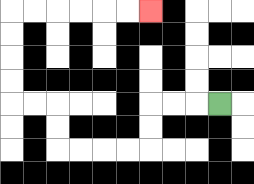{'start': '[9, 4]', 'end': '[6, 0]', 'path_directions': 'L,L,L,D,D,L,L,L,L,U,U,L,L,U,U,U,U,R,R,R,R,R,R', 'path_coordinates': '[[9, 4], [8, 4], [7, 4], [6, 4], [6, 5], [6, 6], [5, 6], [4, 6], [3, 6], [2, 6], [2, 5], [2, 4], [1, 4], [0, 4], [0, 3], [0, 2], [0, 1], [0, 0], [1, 0], [2, 0], [3, 0], [4, 0], [5, 0], [6, 0]]'}